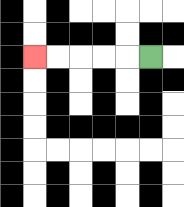{'start': '[6, 2]', 'end': '[1, 2]', 'path_directions': 'L,L,L,L,L', 'path_coordinates': '[[6, 2], [5, 2], [4, 2], [3, 2], [2, 2], [1, 2]]'}